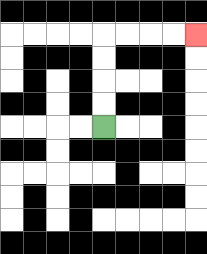{'start': '[4, 5]', 'end': '[8, 1]', 'path_directions': 'U,U,U,U,R,R,R,R', 'path_coordinates': '[[4, 5], [4, 4], [4, 3], [4, 2], [4, 1], [5, 1], [6, 1], [7, 1], [8, 1]]'}